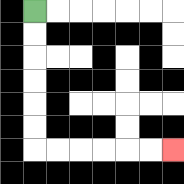{'start': '[1, 0]', 'end': '[7, 6]', 'path_directions': 'D,D,D,D,D,D,R,R,R,R,R,R', 'path_coordinates': '[[1, 0], [1, 1], [1, 2], [1, 3], [1, 4], [1, 5], [1, 6], [2, 6], [3, 6], [4, 6], [5, 6], [6, 6], [7, 6]]'}